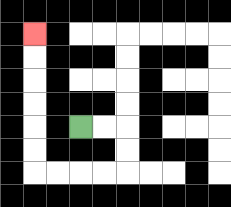{'start': '[3, 5]', 'end': '[1, 1]', 'path_directions': 'R,R,D,D,L,L,L,L,U,U,U,U,U,U', 'path_coordinates': '[[3, 5], [4, 5], [5, 5], [5, 6], [5, 7], [4, 7], [3, 7], [2, 7], [1, 7], [1, 6], [1, 5], [1, 4], [1, 3], [1, 2], [1, 1]]'}